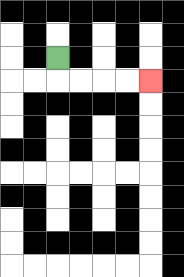{'start': '[2, 2]', 'end': '[6, 3]', 'path_directions': 'D,R,R,R,R', 'path_coordinates': '[[2, 2], [2, 3], [3, 3], [4, 3], [5, 3], [6, 3]]'}